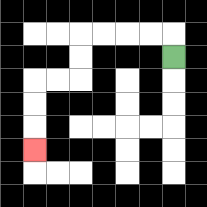{'start': '[7, 2]', 'end': '[1, 6]', 'path_directions': 'U,L,L,L,L,D,D,L,L,D,D,D', 'path_coordinates': '[[7, 2], [7, 1], [6, 1], [5, 1], [4, 1], [3, 1], [3, 2], [3, 3], [2, 3], [1, 3], [1, 4], [1, 5], [1, 6]]'}